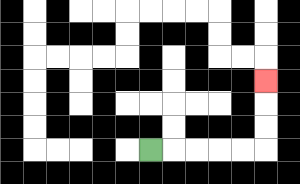{'start': '[6, 6]', 'end': '[11, 3]', 'path_directions': 'R,R,R,R,R,U,U,U', 'path_coordinates': '[[6, 6], [7, 6], [8, 6], [9, 6], [10, 6], [11, 6], [11, 5], [11, 4], [11, 3]]'}